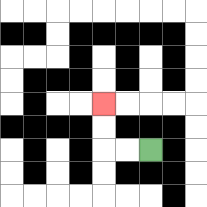{'start': '[6, 6]', 'end': '[4, 4]', 'path_directions': 'L,L,U,U', 'path_coordinates': '[[6, 6], [5, 6], [4, 6], [4, 5], [4, 4]]'}